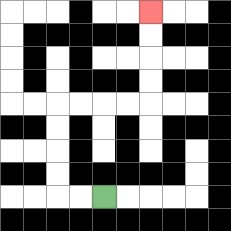{'start': '[4, 8]', 'end': '[6, 0]', 'path_directions': 'L,L,U,U,U,U,R,R,R,R,U,U,U,U', 'path_coordinates': '[[4, 8], [3, 8], [2, 8], [2, 7], [2, 6], [2, 5], [2, 4], [3, 4], [4, 4], [5, 4], [6, 4], [6, 3], [6, 2], [6, 1], [6, 0]]'}